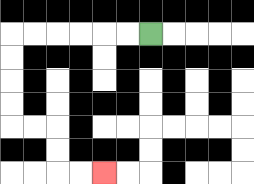{'start': '[6, 1]', 'end': '[4, 7]', 'path_directions': 'L,L,L,L,L,L,D,D,D,D,R,R,D,D,R,R', 'path_coordinates': '[[6, 1], [5, 1], [4, 1], [3, 1], [2, 1], [1, 1], [0, 1], [0, 2], [0, 3], [0, 4], [0, 5], [1, 5], [2, 5], [2, 6], [2, 7], [3, 7], [4, 7]]'}